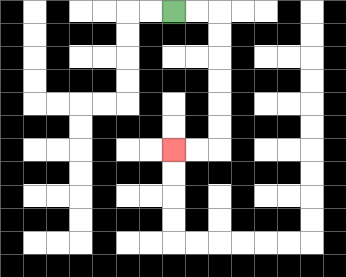{'start': '[7, 0]', 'end': '[7, 6]', 'path_directions': 'R,R,D,D,D,D,D,D,L,L', 'path_coordinates': '[[7, 0], [8, 0], [9, 0], [9, 1], [9, 2], [9, 3], [9, 4], [9, 5], [9, 6], [8, 6], [7, 6]]'}